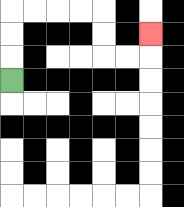{'start': '[0, 3]', 'end': '[6, 1]', 'path_directions': 'U,U,U,R,R,R,R,D,D,R,R,U', 'path_coordinates': '[[0, 3], [0, 2], [0, 1], [0, 0], [1, 0], [2, 0], [3, 0], [4, 0], [4, 1], [4, 2], [5, 2], [6, 2], [6, 1]]'}